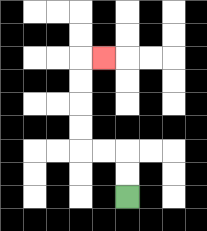{'start': '[5, 8]', 'end': '[4, 2]', 'path_directions': 'U,U,L,L,U,U,U,U,R', 'path_coordinates': '[[5, 8], [5, 7], [5, 6], [4, 6], [3, 6], [3, 5], [3, 4], [3, 3], [3, 2], [4, 2]]'}